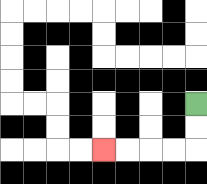{'start': '[8, 4]', 'end': '[4, 6]', 'path_directions': 'D,D,L,L,L,L', 'path_coordinates': '[[8, 4], [8, 5], [8, 6], [7, 6], [6, 6], [5, 6], [4, 6]]'}